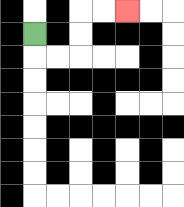{'start': '[1, 1]', 'end': '[5, 0]', 'path_directions': 'D,R,R,U,U,R,R', 'path_coordinates': '[[1, 1], [1, 2], [2, 2], [3, 2], [3, 1], [3, 0], [4, 0], [5, 0]]'}